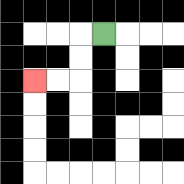{'start': '[4, 1]', 'end': '[1, 3]', 'path_directions': 'L,D,D,L,L', 'path_coordinates': '[[4, 1], [3, 1], [3, 2], [3, 3], [2, 3], [1, 3]]'}